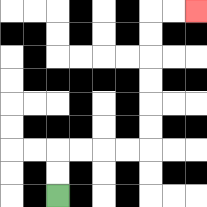{'start': '[2, 8]', 'end': '[8, 0]', 'path_directions': 'U,U,R,R,R,R,U,U,U,U,U,U,R,R', 'path_coordinates': '[[2, 8], [2, 7], [2, 6], [3, 6], [4, 6], [5, 6], [6, 6], [6, 5], [6, 4], [6, 3], [6, 2], [6, 1], [6, 0], [7, 0], [8, 0]]'}